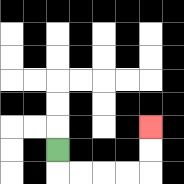{'start': '[2, 6]', 'end': '[6, 5]', 'path_directions': 'D,R,R,R,R,U,U', 'path_coordinates': '[[2, 6], [2, 7], [3, 7], [4, 7], [5, 7], [6, 7], [6, 6], [6, 5]]'}